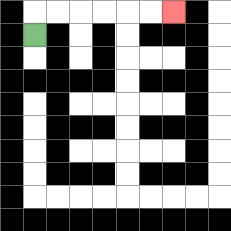{'start': '[1, 1]', 'end': '[7, 0]', 'path_directions': 'U,R,R,R,R,R,R', 'path_coordinates': '[[1, 1], [1, 0], [2, 0], [3, 0], [4, 0], [5, 0], [6, 0], [7, 0]]'}